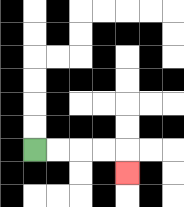{'start': '[1, 6]', 'end': '[5, 7]', 'path_directions': 'R,R,R,R,D', 'path_coordinates': '[[1, 6], [2, 6], [3, 6], [4, 6], [5, 6], [5, 7]]'}